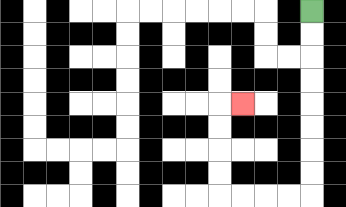{'start': '[13, 0]', 'end': '[10, 4]', 'path_directions': 'D,D,D,D,D,D,D,D,L,L,L,L,U,U,U,U,R', 'path_coordinates': '[[13, 0], [13, 1], [13, 2], [13, 3], [13, 4], [13, 5], [13, 6], [13, 7], [13, 8], [12, 8], [11, 8], [10, 8], [9, 8], [9, 7], [9, 6], [9, 5], [9, 4], [10, 4]]'}